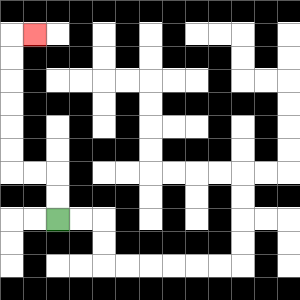{'start': '[2, 9]', 'end': '[1, 1]', 'path_directions': 'U,U,L,L,U,U,U,U,U,U,R', 'path_coordinates': '[[2, 9], [2, 8], [2, 7], [1, 7], [0, 7], [0, 6], [0, 5], [0, 4], [0, 3], [0, 2], [0, 1], [1, 1]]'}